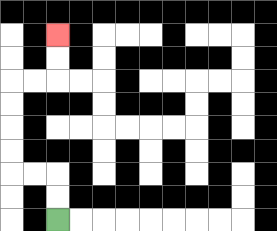{'start': '[2, 9]', 'end': '[2, 1]', 'path_directions': 'U,U,L,L,U,U,U,U,R,R,U,U', 'path_coordinates': '[[2, 9], [2, 8], [2, 7], [1, 7], [0, 7], [0, 6], [0, 5], [0, 4], [0, 3], [1, 3], [2, 3], [2, 2], [2, 1]]'}